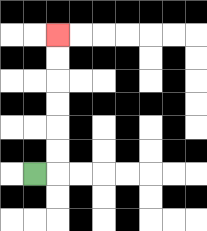{'start': '[1, 7]', 'end': '[2, 1]', 'path_directions': 'R,U,U,U,U,U,U', 'path_coordinates': '[[1, 7], [2, 7], [2, 6], [2, 5], [2, 4], [2, 3], [2, 2], [2, 1]]'}